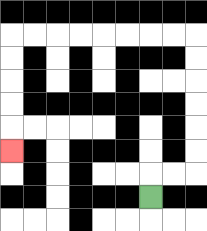{'start': '[6, 8]', 'end': '[0, 6]', 'path_directions': 'U,R,R,U,U,U,U,U,U,L,L,L,L,L,L,L,L,D,D,D,D,D', 'path_coordinates': '[[6, 8], [6, 7], [7, 7], [8, 7], [8, 6], [8, 5], [8, 4], [8, 3], [8, 2], [8, 1], [7, 1], [6, 1], [5, 1], [4, 1], [3, 1], [2, 1], [1, 1], [0, 1], [0, 2], [0, 3], [0, 4], [0, 5], [0, 6]]'}